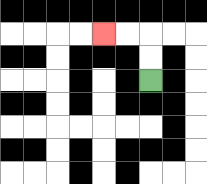{'start': '[6, 3]', 'end': '[4, 1]', 'path_directions': 'U,U,L,L', 'path_coordinates': '[[6, 3], [6, 2], [6, 1], [5, 1], [4, 1]]'}